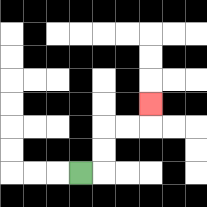{'start': '[3, 7]', 'end': '[6, 4]', 'path_directions': 'R,U,U,R,R,U', 'path_coordinates': '[[3, 7], [4, 7], [4, 6], [4, 5], [5, 5], [6, 5], [6, 4]]'}